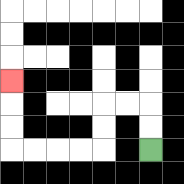{'start': '[6, 6]', 'end': '[0, 3]', 'path_directions': 'U,U,L,L,D,D,L,L,L,L,U,U,U', 'path_coordinates': '[[6, 6], [6, 5], [6, 4], [5, 4], [4, 4], [4, 5], [4, 6], [3, 6], [2, 6], [1, 6], [0, 6], [0, 5], [0, 4], [0, 3]]'}